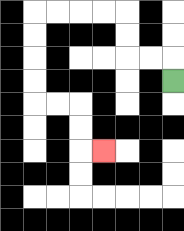{'start': '[7, 3]', 'end': '[4, 6]', 'path_directions': 'U,L,L,U,U,L,L,L,L,D,D,D,D,R,R,D,D,R', 'path_coordinates': '[[7, 3], [7, 2], [6, 2], [5, 2], [5, 1], [5, 0], [4, 0], [3, 0], [2, 0], [1, 0], [1, 1], [1, 2], [1, 3], [1, 4], [2, 4], [3, 4], [3, 5], [3, 6], [4, 6]]'}